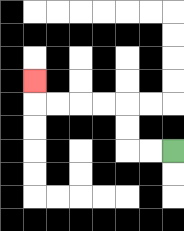{'start': '[7, 6]', 'end': '[1, 3]', 'path_directions': 'L,L,U,U,L,L,L,L,U', 'path_coordinates': '[[7, 6], [6, 6], [5, 6], [5, 5], [5, 4], [4, 4], [3, 4], [2, 4], [1, 4], [1, 3]]'}